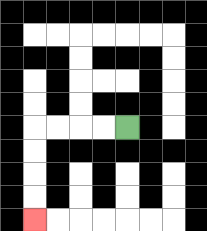{'start': '[5, 5]', 'end': '[1, 9]', 'path_directions': 'L,L,L,L,D,D,D,D', 'path_coordinates': '[[5, 5], [4, 5], [3, 5], [2, 5], [1, 5], [1, 6], [1, 7], [1, 8], [1, 9]]'}